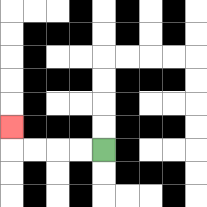{'start': '[4, 6]', 'end': '[0, 5]', 'path_directions': 'L,L,L,L,U', 'path_coordinates': '[[4, 6], [3, 6], [2, 6], [1, 6], [0, 6], [0, 5]]'}